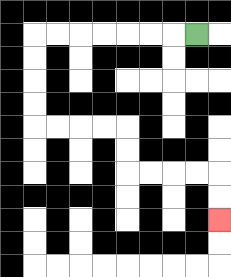{'start': '[8, 1]', 'end': '[9, 9]', 'path_directions': 'L,L,L,L,L,L,L,D,D,D,D,R,R,R,R,D,D,R,R,R,R,D,D', 'path_coordinates': '[[8, 1], [7, 1], [6, 1], [5, 1], [4, 1], [3, 1], [2, 1], [1, 1], [1, 2], [1, 3], [1, 4], [1, 5], [2, 5], [3, 5], [4, 5], [5, 5], [5, 6], [5, 7], [6, 7], [7, 7], [8, 7], [9, 7], [9, 8], [9, 9]]'}